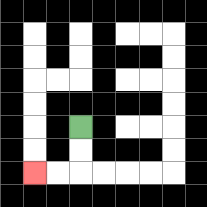{'start': '[3, 5]', 'end': '[1, 7]', 'path_directions': 'D,D,L,L', 'path_coordinates': '[[3, 5], [3, 6], [3, 7], [2, 7], [1, 7]]'}